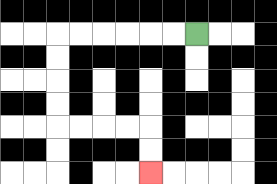{'start': '[8, 1]', 'end': '[6, 7]', 'path_directions': 'L,L,L,L,L,L,D,D,D,D,R,R,R,R,D,D', 'path_coordinates': '[[8, 1], [7, 1], [6, 1], [5, 1], [4, 1], [3, 1], [2, 1], [2, 2], [2, 3], [2, 4], [2, 5], [3, 5], [4, 5], [5, 5], [6, 5], [6, 6], [6, 7]]'}